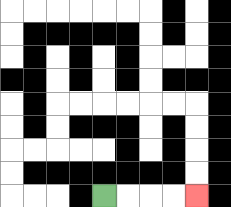{'start': '[4, 8]', 'end': '[8, 8]', 'path_directions': 'R,R,R,R', 'path_coordinates': '[[4, 8], [5, 8], [6, 8], [7, 8], [8, 8]]'}